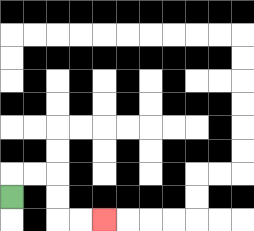{'start': '[0, 8]', 'end': '[4, 9]', 'path_directions': 'U,R,R,D,D,R,R', 'path_coordinates': '[[0, 8], [0, 7], [1, 7], [2, 7], [2, 8], [2, 9], [3, 9], [4, 9]]'}